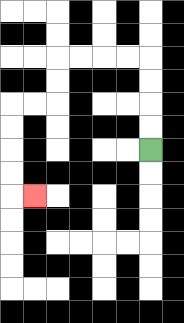{'start': '[6, 6]', 'end': '[1, 8]', 'path_directions': 'U,U,U,U,L,L,L,L,D,D,L,L,D,D,D,D,R', 'path_coordinates': '[[6, 6], [6, 5], [6, 4], [6, 3], [6, 2], [5, 2], [4, 2], [3, 2], [2, 2], [2, 3], [2, 4], [1, 4], [0, 4], [0, 5], [0, 6], [0, 7], [0, 8], [1, 8]]'}